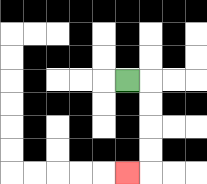{'start': '[5, 3]', 'end': '[5, 7]', 'path_directions': 'R,D,D,D,D,L', 'path_coordinates': '[[5, 3], [6, 3], [6, 4], [6, 5], [6, 6], [6, 7], [5, 7]]'}